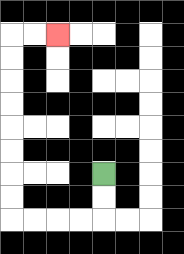{'start': '[4, 7]', 'end': '[2, 1]', 'path_directions': 'D,D,L,L,L,L,U,U,U,U,U,U,U,U,R,R', 'path_coordinates': '[[4, 7], [4, 8], [4, 9], [3, 9], [2, 9], [1, 9], [0, 9], [0, 8], [0, 7], [0, 6], [0, 5], [0, 4], [0, 3], [0, 2], [0, 1], [1, 1], [2, 1]]'}